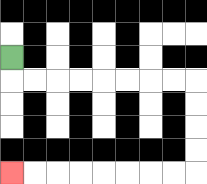{'start': '[0, 2]', 'end': '[0, 7]', 'path_directions': 'D,R,R,R,R,R,R,R,R,D,D,D,D,L,L,L,L,L,L,L,L', 'path_coordinates': '[[0, 2], [0, 3], [1, 3], [2, 3], [3, 3], [4, 3], [5, 3], [6, 3], [7, 3], [8, 3], [8, 4], [8, 5], [8, 6], [8, 7], [7, 7], [6, 7], [5, 7], [4, 7], [3, 7], [2, 7], [1, 7], [0, 7]]'}